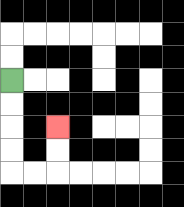{'start': '[0, 3]', 'end': '[2, 5]', 'path_directions': 'D,D,D,D,R,R,U,U', 'path_coordinates': '[[0, 3], [0, 4], [0, 5], [0, 6], [0, 7], [1, 7], [2, 7], [2, 6], [2, 5]]'}